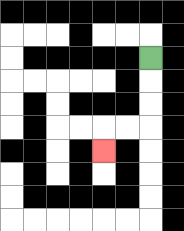{'start': '[6, 2]', 'end': '[4, 6]', 'path_directions': 'D,D,D,L,L,D', 'path_coordinates': '[[6, 2], [6, 3], [6, 4], [6, 5], [5, 5], [4, 5], [4, 6]]'}